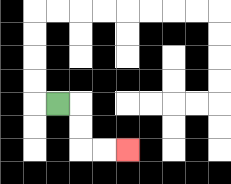{'start': '[2, 4]', 'end': '[5, 6]', 'path_directions': 'R,D,D,R,R', 'path_coordinates': '[[2, 4], [3, 4], [3, 5], [3, 6], [4, 6], [5, 6]]'}